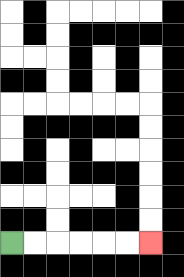{'start': '[0, 10]', 'end': '[6, 10]', 'path_directions': 'R,R,R,R,R,R', 'path_coordinates': '[[0, 10], [1, 10], [2, 10], [3, 10], [4, 10], [5, 10], [6, 10]]'}